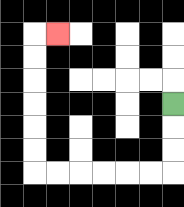{'start': '[7, 4]', 'end': '[2, 1]', 'path_directions': 'D,D,D,L,L,L,L,L,L,U,U,U,U,U,U,R', 'path_coordinates': '[[7, 4], [7, 5], [7, 6], [7, 7], [6, 7], [5, 7], [4, 7], [3, 7], [2, 7], [1, 7], [1, 6], [1, 5], [1, 4], [1, 3], [1, 2], [1, 1], [2, 1]]'}